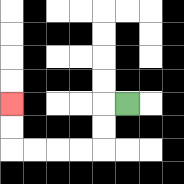{'start': '[5, 4]', 'end': '[0, 4]', 'path_directions': 'L,D,D,L,L,L,L,U,U', 'path_coordinates': '[[5, 4], [4, 4], [4, 5], [4, 6], [3, 6], [2, 6], [1, 6], [0, 6], [0, 5], [0, 4]]'}